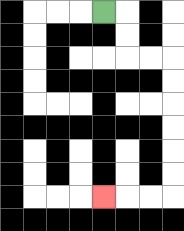{'start': '[4, 0]', 'end': '[4, 8]', 'path_directions': 'R,D,D,R,R,D,D,D,D,D,D,L,L,L', 'path_coordinates': '[[4, 0], [5, 0], [5, 1], [5, 2], [6, 2], [7, 2], [7, 3], [7, 4], [7, 5], [7, 6], [7, 7], [7, 8], [6, 8], [5, 8], [4, 8]]'}